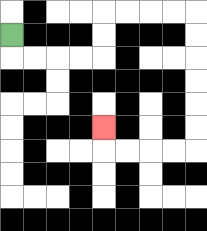{'start': '[0, 1]', 'end': '[4, 5]', 'path_directions': 'D,R,R,R,R,U,U,R,R,R,R,D,D,D,D,D,D,L,L,L,L,U', 'path_coordinates': '[[0, 1], [0, 2], [1, 2], [2, 2], [3, 2], [4, 2], [4, 1], [4, 0], [5, 0], [6, 0], [7, 0], [8, 0], [8, 1], [8, 2], [8, 3], [8, 4], [8, 5], [8, 6], [7, 6], [6, 6], [5, 6], [4, 6], [4, 5]]'}